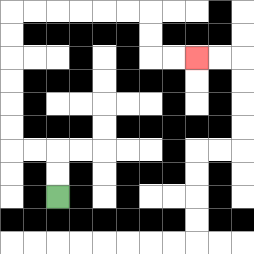{'start': '[2, 8]', 'end': '[8, 2]', 'path_directions': 'U,U,L,L,U,U,U,U,U,U,R,R,R,R,R,R,D,D,R,R', 'path_coordinates': '[[2, 8], [2, 7], [2, 6], [1, 6], [0, 6], [0, 5], [0, 4], [0, 3], [0, 2], [0, 1], [0, 0], [1, 0], [2, 0], [3, 0], [4, 0], [5, 0], [6, 0], [6, 1], [6, 2], [7, 2], [8, 2]]'}